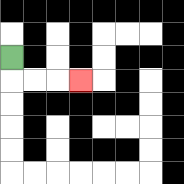{'start': '[0, 2]', 'end': '[3, 3]', 'path_directions': 'D,R,R,R', 'path_coordinates': '[[0, 2], [0, 3], [1, 3], [2, 3], [3, 3]]'}